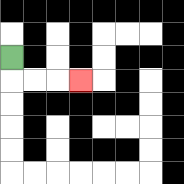{'start': '[0, 2]', 'end': '[3, 3]', 'path_directions': 'D,R,R,R', 'path_coordinates': '[[0, 2], [0, 3], [1, 3], [2, 3], [3, 3]]'}